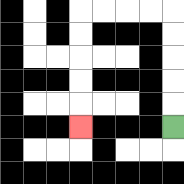{'start': '[7, 5]', 'end': '[3, 5]', 'path_directions': 'U,U,U,U,U,L,L,L,L,D,D,D,D,D', 'path_coordinates': '[[7, 5], [7, 4], [7, 3], [7, 2], [7, 1], [7, 0], [6, 0], [5, 0], [4, 0], [3, 0], [3, 1], [3, 2], [3, 3], [3, 4], [3, 5]]'}